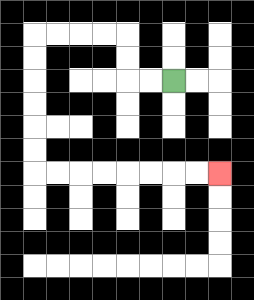{'start': '[7, 3]', 'end': '[9, 7]', 'path_directions': 'L,L,U,U,L,L,L,L,D,D,D,D,D,D,R,R,R,R,R,R,R,R', 'path_coordinates': '[[7, 3], [6, 3], [5, 3], [5, 2], [5, 1], [4, 1], [3, 1], [2, 1], [1, 1], [1, 2], [1, 3], [1, 4], [1, 5], [1, 6], [1, 7], [2, 7], [3, 7], [4, 7], [5, 7], [6, 7], [7, 7], [8, 7], [9, 7]]'}